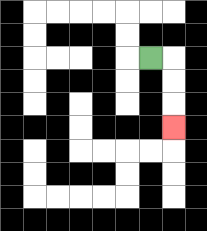{'start': '[6, 2]', 'end': '[7, 5]', 'path_directions': 'R,D,D,D', 'path_coordinates': '[[6, 2], [7, 2], [7, 3], [7, 4], [7, 5]]'}